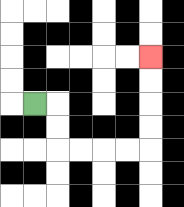{'start': '[1, 4]', 'end': '[6, 2]', 'path_directions': 'R,D,D,R,R,R,R,U,U,U,U', 'path_coordinates': '[[1, 4], [2, 4], [2, 5], [2, 6], [3, 6], [4, 6], [5, 6], [6, 6], [6, 5], [6, 4], [6, 3], [6, 2]]'}